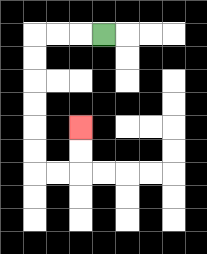{'start': '[4, 1]', 'end': '[3, 5]', 'path_directions': 'L,L,L,D,D,D,D,D,D,R,R,U,U', 'path_coordinates': '[[4, 1], [3, 1], [2, 1], [1, 1], [1, 2], [1, 3], [1, 4], [1, 5], [1, 6], [1, 7], [2, 7], [3, 7], [3, 6], [3, 5]]'}